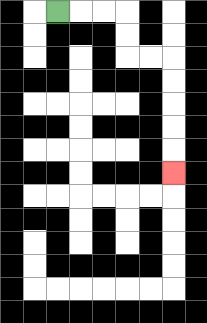{'start': '[2, 0]', 'end': '[7, 7]', 'path_directions': 'R,R,R,D,D,R,R,D,D,D,D,D', 'path_coordinates': '[[2, 0], [3, 0], [4, 0], [5, 0], [5, 1], [5, 2], [6, 2], [7, 2], [7, 3], [7, 4], [7, 5], [7, 6], [7, 7]]'}